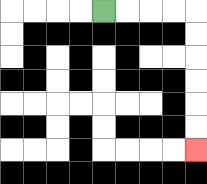{'start': '[4, 0]', 'end': '[8, 6]', 'path_directions': 'R,R,R,R,D,D,D,D,D,D', 'path_coordinates': '[[4, 0], [5, 0], [6, 0], [7, 0], [8, 0], [8, 1], [8, 2], [8, 3], [8, 4], [8, 5], [8, 6]]'}